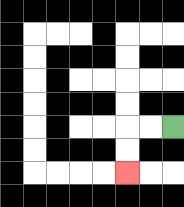{'start': '[7, 5]', 'end': '[5, 7]', 'path_directions': 'L,L,D,D', 'path_coordinates': '[[7, 5], [6, 5], [5, 5], [5, 6], [5, 7]]'}